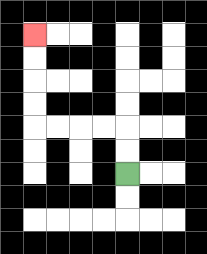{'start': '[5, 7]', 'end': '[1, 1]', 'path_directions': 'U,U,L,L,L,L,U,U,U,U', 'path_coordinates': '[[5, 7], [5, 6], [5, 5], [4, 5], [3, 5], [2, 5], [1, 5], [1, 4], [1, 3], [1, 2], [1, 1]]'}